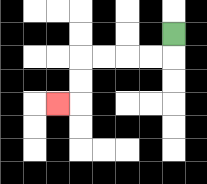{'start': '[7, 1]', 'end': '[2, 4]', 'path_directions': 'D,L,L,L,L,D,D,L', 'path_coordinates': '[[7, 1], [7, 2], [6, 2], [5, 2], [4, 2], [3, 2], [3, 3], [3, 4], [2, 4]]'}